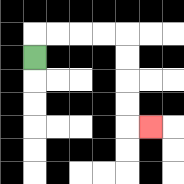{'start': '[1, 2]', 'end': '[6, 5]', 'path_directions': 'U,R,R,R,R,D,D,D,D,R', 'path_coordinates': '[[1, 2], [1, 1], [2, 1], [3, 1], [4, 1], [5, 1], [5, 2], [5, 3], [5, 4], [5, 5], [6, 5]]'}